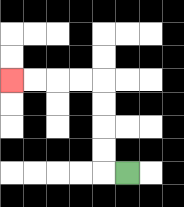{'start': '[5, 7]', 'end': '[0, 3]', 'path_directions': 'L,U,U,U,U,L,L,L,L', 'path_coordinates': '[[5, 7], [4, 7], [4, 6], [4, 5], [4, 4], [4, 3], [3, 3], [2, 3], [1, 3], [0, 3]]'}